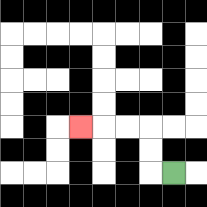{'start': '[7, 7]', 'end': '[3, 5]', 'path_directions': 'L,U,U,L,L,L', 'path_coordinates': '[[7, 7], [6, 7], [6, 6], [6, 5], [5, 5], [4, 5], [3, 5]]'}